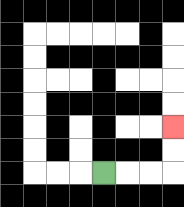{'start': '[4, 7]', 'end': '[7, 5]', 'path_directions': 'R,R,R,U,U', 'path_coordinates': '[[4, 7], [5, 7], [6, 7], [7, 7], [7, 6], [7, 5]]'}